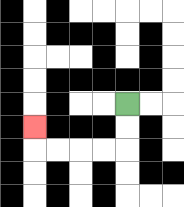{'start': '[5, 4]', 'end': '[1, 5]', 'path_directions': 'D,D,L,L,L,L,U', 'path_coordinates': '[[5, 4], [5, 5], [5, 6], [4, 6], [3, 6], [2, 6], [1, 6], [1, 5]]'}